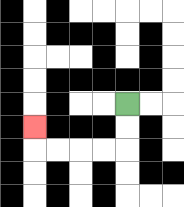{'start': '[5, 4]', 'end': '[1, 5]', 'path_directions': 'D,D,L,L,L,L,U', 'path_coordinates': '[[5, 4], [5, 5], [5, 6], [4, 6], [3, 6], [2, 6], [1, 6], [1, 5]]'}